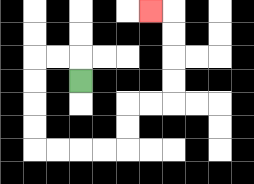{'start': '[3, 3]', 'end': '[6, 0]', 'path_directions': 'U,L,L,D,D,D,D,R,R,R,R,U,U,R,R,U,U,U,U,L', 'path_coordinates': '[[3, 3], [3, 2], [2, 2], [1, 2], [1, 3], [1, 4], [1, 5], [1, 6], [2, 6], [3, 6], [4, 6], [5, 6], [5, 5], [5, 4], [6, 4], [7, 4], [7, 3], [7, 2], [7, 1], [7, 0], [6, 0]]'}